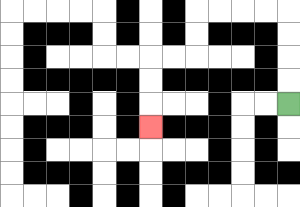{'start': '[12, 4]', 'end': '[6, 5]', 'path_directions': 'U,U,U,U,L,L,L,L,D,D,L,L,D,D,D', 'path_coordinates': '[[12, 4], [12, 3], [12, 2], [12, 1], [12, 0], [11, 0], [10, 0], [9, 0], [8, 0], [8, 1], [8, 2], [7, 2], [6, 2], [6, 3], [6, 4], [6, 5]]'}